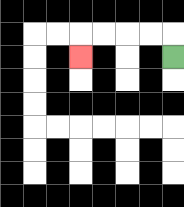{'start': '[7, 2]', 'end': '[3, 2]', 'path_directions': 'U,L,L,L,L,D', 'path_coordinates': '[[7, 2], [7, 1], [6, 1], [5, 1], [4, 1], [3, 1], [3, 2]]'}